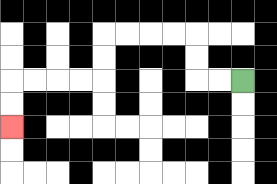{'start': '[10, 3]', 'end': '[0, 5]', 'path_directions': 'L,L,U,U,L,L,L,L,D,D,L,L,L,L,D,D', 'path_coordinates': '[[10, 3], [9, 3], [8, 3], [8, 2], [8, 1], [7, 1], [6, 1], [5, 1], [4, 1], [4, 2], [4, 3], [3, 3], [2, 3], [1, 3], [0, 3], [0, 4], [0, 5]]'}